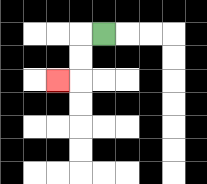{'start': '[4, 1]', 'end': '[2, 3]', 'path_directions': 'L,D,D,L', 'path_coordinates': '[[4, 1], [3, 1], [3, 2], [3, 3], [2, 3]]'}